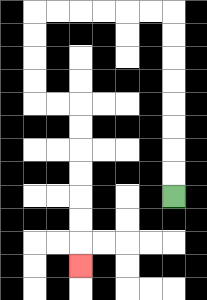{'start': '[7, 8]', 'end': '[3, 11]', 'path_directions': 'U,U,U,U,U,U,U,U,L,L,L,L,L,L,D,D,D,D,R,R,D,D,D,D,D,D,D', 'path_coordinates': '[[7, 8], [7, 7], [7, 6], [7, 5], [7, 4], [7, 3], [7, 2], [7, 1], [7, 0], [6, 0], [5, 0], [4, 0], [3, 0], [2, 0], [1, 0], [1, 1], [1, 2], [1, 3], [1, 4], [2, 4], [3, 4], [3, 5], [3, 6], [3, 7], [3, 8], [3, 9], [3, 10], [3, 11]]'}